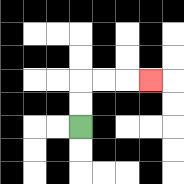{'start': '[3, 5]', 'end': '[6, 3]', 'path_directions': 'U,U,R,R,R', 'path_coordinates': '[[3, 5], [3, 4], [3, 3], [4, 3], [5, 3], [6, 3]]'}